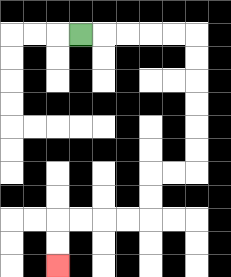{'start': '[3, 1]', 'end': '[2, 11]', 'path_directions': 'R,R,R,R,R,D,D,D,D,D,D,L,L,D,D,L,L,L,L,D,D', 'path_coordinates': '[[3, 1], [4, 1], [5, 1], [6, 1], [7, 1], [8, 1], [8, 2], [8, 3], [8, 4], [8, 5], [8, 6], [8, 7], [7, 7], [6, 7], [6, 8], [6, 9], [5, 9], [4, 9], [3, 9], [2, 9], [2, 10], [2, 11]]'}